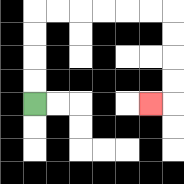{'start': '[1, 4]', 'end': '[6, 4]', 'path_directions': 'U,U,U,U,R,R,R,R,R,R,D,D,D,D,L', 'path_coordinates': '[[1, 4], [1, 3], [1, 2], [1, 1], [1, 0], [2, 0], [3, 0], [4, 0], [5, 0], [6, 0], [7, 0], [7, 1], [7, 2], [7, 3], [7, 4], [6, 4]]'}